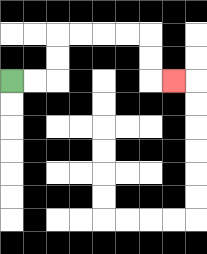{'start': '[0, 3]', 'end': '[7, 3]', 'path_directions': 'R,R,U,U,R,R,R,R,D,D,R', 'path_coordinates': '[[0, 3], [1, 3], [2, 3], [2, 2], [2, 1], [3, 1], [4, 1], [5, 1], [6, 1], [6, 2], [6, 3], [7, 3]]'}